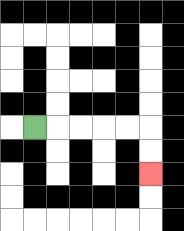{'start': '[1, 5]', 'end': '[6, 7]', 'path_directions': 'R,R,R,R,R,D,D', 'path_coordinates': '[[1, 5], [2, 5], [3, 5], [4, 5], [5, 5], [6, 5], [6, 6], [6, 7]]'}